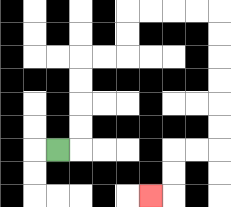{'start': '[2, 6]', 'end': '[6, 8]', 'path_directions': 'R,U,U,U,U,R,R,U,U,R,R,R,R,D,D,D,D,D,D,L,L,D,D,L', 'path_coordinates': '[[2, 6], [3, 6], [3, 5], [3, 4], [3, 3], [3, 2], [4, 2], [5, 2], [5, 1], [5, 0], [6, 0], [7, 0], [8, 0], [9, 0], [9, 1], [9, 2], [9, 3], [9, 4], [9, 5], [9, 6], [8, 6], [7, 6], [7, 7], [7, 8], [6, 8]]'}